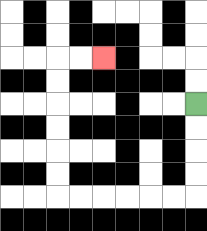{'start': '[8, 4]', 'end': '[4, 2]', 'path_directions': 'D,D,D,D,L,L,L,L,L,L,U,U,U,U,U,U,R,R', 'path_coordinates': '[[8, 4], [8, 5], [8, 6], [8, 7], [8, 8], [7, 8], [6, 8], [5, 8], [4, 8], [3, 8], [2, 8], [2, 7], [2, 6], [2, 5], [2, 4], [2, 3], [2, 2], [3, 2], [4, 2]]'}